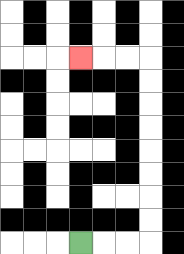{'start': '[3, 10]', 'end': '[3, 2]', 'path_directions': 'R,R,R,U,U,U,U,U,U,U,U,L,L,L', 'path_coordinates': '[[3, 10], [4, 10], [5, 10], [6, 10], [6, 9], [6, 8], [6, 7], [6, 6], [6, 5], [6, 4], [6, 3], [6, 2], [5, 2], [4, 2], [3, 2]]'}